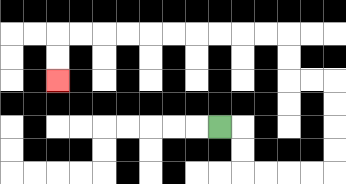{'start': '[9, 5]', 'end': '[2, 3]', 'path_directions': 'R,D,D,R,R,R,R,U,U,U,U,L,L,U,U,L,L,L,L,L,L,L,L,L,L,D,D', 'path_coordinates': '[[9, 5], [10, 5], [10, 6], [10, 7], [11, 7], [12, 7], [13, 7], [14, 7], [14, 6], [14, 5], [14, 4], [14, 3], [13, 3], [12, 3], [12, 2], [12, 1], [11, 1], [10, 1], [9, 1], [8, 1], [7, 1], [6, 1], [5, 1], [4, 1], [3, 1], [2, 1], [2, 2], [2, 3]]'}